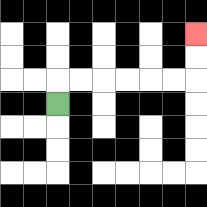{'start': '[2, 4]', 'end': '[8, 1]', 'path_directions': 'U,R,R,R,R,R,R,U,U', 'path_coordinates': '[[2, 4], [2, 3], [3, 3], [4, 3], [5, 3], [6, 3], [7, 3], [8, 3], [8, 2], [8, 1]]'}